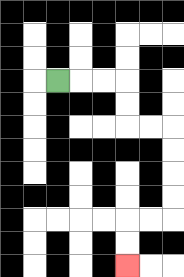{'start': '[2, 3]', 'end': '[5, 11]', 'path_directions': 'R,R,R,D,D,R,R,D,D,D,D,L,L,D,D', 'path_coordinates': '[[2, 3], [3, 3], [4, 3], [5, 3], [5, 4], [5, 5], [6, 5], [7, 5], [7, 6], [7, 7], [7, 8], [7, 9], [6, 9], [5, 9], [5, 10], [5, 11]]'}